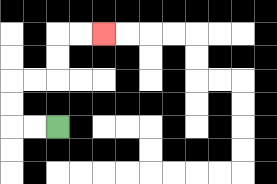{'start': '[2, 5]', 'end': '[4, 1]', 'path_directions': 'L,L,U,U,R,R,U,U,R,R', 'path_coordinates': '[[2, 5], [1, 5], [0, 5], [0, 4], [0, 3], [1, 3], [2, 3], [2, 2], [2, 1], [3, 1], [4, 1]]'}